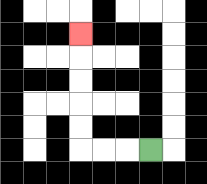{'start': '[6, 6]', 'end': '[3, 1]', 'path_directions': 'L,L,L,U,U,U,U,U', 'path_coordinates': '[[6, 6], [5, 6], [4, 6], [3, 6], [3, 5], [3, 4], [3, 3], [3, 2], [3, 1]]'}